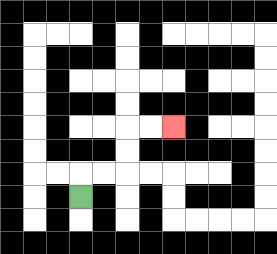{'start': '[3, 8]', 'end': '[7, 5]', 'path_directions': 'U,R,R,U,U,R,R', 'path_coordinates': '[[3, 8], [3, 7], [4, 7], [5, 7], [5, 6], [5, 5], [6, 5], [7, 5]]'}